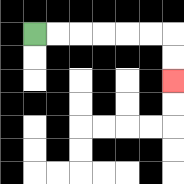{'start': '[1, 1]', 'end': '[7, 3]', 'path_directions': 'R,R,R,R,R,R,D,D', 'path_coordinates': '[[1, 1], [2, 1], [3, 1], [4, 1], [5, 1], [6, 1], [7, 1], [7, 2], [7, 3]]'}